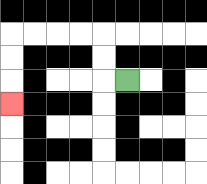{'start': '[5, 3]', 'end': '[0, 4]', 'path_directions': 'L,U,U,L,L,L,L,D,D,D', 'path_coordinates': '[[5, 3], [4, 3], [4, 2], [4, 1], [3, 1], [2, 1], [1, 1], [0, 1], [0, 2], [0, 3], [0, 4]]'}